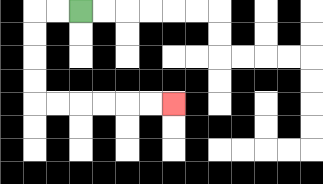{'start': '[3, 0]', 'end': '[7, 4]', 'path_directions': 'L,L,D,D,D,D,R,R,R,R,R,R', 'path_coordinates': '[[3, 0], [2, 0], [1, 0], [1, 1], [1, 2], [1, 3], [1, 4], [2, 4], [3, 4], [4, 4], [5, 4], [6, 4], [7, 4]]'}